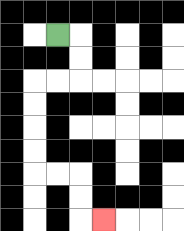{'start': '[2, 1]', 'end': '[4, 9]', 'path_directions': 'R,D,D,L,L,D,D,D,D,R,R,D,D,R', 'path_coordinates': '[[2, 1], [3, 1], [3, 2], [3, 3], [2, 3], [1, 3], [1, 4], [1, 5], [1, 6], [1, 7], [2, 7], [3, 7], [3, 8], [3, 9], [4, 9]]'}